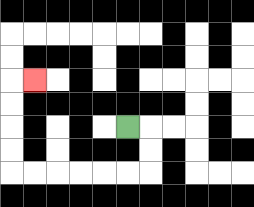{'start': '[5, 5]', 'end': '[1, 3]', 'path_directions': 'R,D,D,L,L,L,L,L,L,U,U,U,U,R', 'path_coordinates': '[[5, 5], [6, 5], [6, 6], [6, 7], [5, 7], [4, 7], [3, 7], [2, 7], [1, 7], [0, 7], [0, 6], [0, 5], [0, 4], [0, 3], [1, 3]]'}